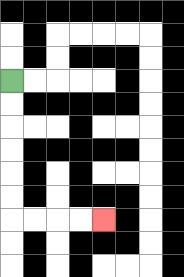{'start': '[0, 3]', 'end': '[4, 9]', 'path_directions': 'D,D,D,D,D,D,R,R,R,R', 'path_coordinates': '[[0, 3], [0, 4], [0, 5], [0, 6], [0, 7], [0, 8], [0, 9], [1, 9], [2, 9], [3, 9], [4, 9]]'}